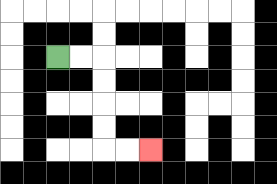{'start': '[2, 2]', 'end': '[6, 6]', 'path_directions': 'R,R,D,D,D,D,R,R', 'path_coordinates': '[[2, 2], [3, 2], [4, 2], [4, 3], [4, 4], [4, 5], [4, 6], [5, 6], [6, 6]]'}